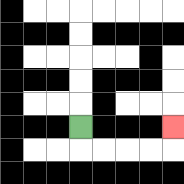{'start': '[3, 5]', 'end': '[7, 5]', 'path_directions': 'D,R,R,R,R,U', 'path_coordinates': '[[3, 5], [3, 6], [4, 6], [5, 6], [6, 6], [7, 6], [7, 5]]'}